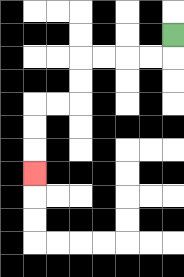{'start': '[7, 1]', 'end': '[1, 7]', 'path_directions': 'D,L,L,L,L,D,D,L,L,D,D,D', 'path_coordinates': '[[7, 1], [7, 2], [6, 2], [5, 2], [4, 2], [3, 2], [3, 3], [3, 4], [2, 4], [1, 4], [1, 5], [1, 6], [1, 7]]'}